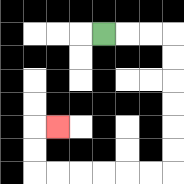{'start': '[4, 1]', 'end': '[2, 5]', 'path_directions': 'R,R,R,D,D,D,D,D,D,L,L,L,L,L,L,U,U,R', 'path_coordinates': '[[4, 1], [5, 1], [6, 1], [7, 1], [7, 2], [7, 3], [7, 4], [7, 5], [7, 6], [7, 7], [6, 7], [5, 7], [4, 7], [3, 7], [2, 7], [1, 7], [1, 6], [1, 5], [2, 5]]'}